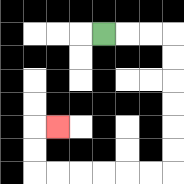{'start': '[4, 1]', 'end': '[2, 5]', 'path_directions': 'R,R,R,D,D,D,D,D,D,L,L,L,L,L,L,U,U,R', 'path_coordinates': '[[4, 1], [5, 1], [6, 1], [7, 1], [7, 2], [7, 3], [7, 4], [7, 5], [7, 6], [7, 7], [6, 7], [5, 7], [4, 7], [3, 7], [2, 7], [1, 7], [1, 6], [1, 5], [2, 5]]'}